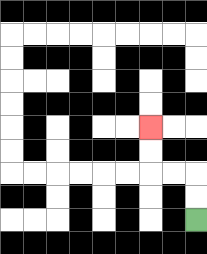{'start': '[8, 9]', 'end': '[6, 5]', 'path_directions': 'U,U,L,L,U,U', 'path_coordinates': '[[8, 9], [8, 8], [8, 7], [7, 7], [6, 7], [6, 6], [6, 5]]'}